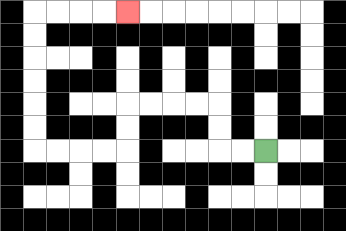{'start': '[11, 6]', 'end': '[5, 0]', 'path_directions': 'L,L,U,U,L,L,L,L,D,D,L,L,L,L,U,U,U,U,U,U,R,R,R,R', 'path_coordinates': '[[11, 6], [10, 6], [9, 6], [9, 5], [9, 4], [8, 4], [7, 4], [6, 4], [5, 4], [5, 5], [5, 6], [4, 6], [3, 6], [2, 6], [1, 6], [1, 5], [1, 4], [1, 3], [1, 2], [1, 1], [1, 0], [2, 0], [3, 0], [4, 0], [5, 0]]'}